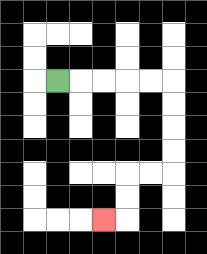{'start': '[2, 3]', 'end': '[4, 9]', 'path_directions': 'R,R,R,R,R,D,D,D,D,L,L,D,D,L', 'path_coordinates': '[[2, 3], [3, 3], [4, 3], [5, 3], [6, 3], [7, 3], [7, 4], [7, 5], [7, 6], [7, 7], [6, 7], [5, 7], [5, 8], [5, 9], [4, 9]]'}